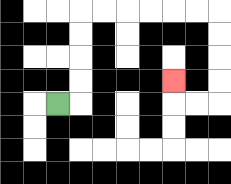{'start': '[2, 4]', 'end': '[7, 3]', 'path_directions': 'R,U,U,U,U,R,R,R,R,R,R,D,D,D,D,L,L,U', 'path_coordinates': '[[2, 4], [3, 4], [3, 3], [3, 2], [3, 1], [3, 0], [4, 0], [5, 0], [6, 0], [7, 0], [8, 0], [9, 0], [9, 1], [9, 2], [9, 3], [9, 4], [8, 4], [7, 4], [7, 3]]'}